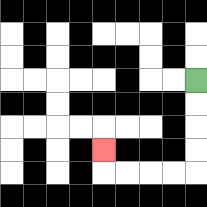{'start': '[8, 3]', 'end': '[4, 6]', 'path_directions': 'D,D,D,D,L,L,L,L,U', 'path_coordinates': '[[8, 3], [8, 4], [8, 5], [8, 6], [8, 7], [7, 7], [6, 7], [5, 7], [4, 7], [4, 6]]'}